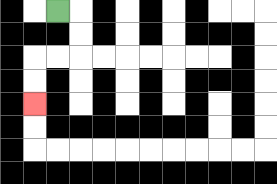{'start': '[2, 0]', 'end': '[1, 4]', 'path_directions': 'R,D,D,L,L,D,D', 'path_coordinates': '[[2, 0], [3, 0], [3, 1], [3, 2], [2, 2], [1, 2], [1, 3], [1, 4]]'}